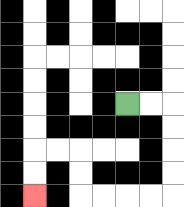{'start': '[5, 4]', 'end': '[1, 8]', 'path_directions': 'R,R,D,D,D,D,L,L,L,L,U,U,L,L,D,D', 'path_coordinates': '[[5, 4], [6, 4], [7, 4], [7, 5], [7, 6], [7, 7], [7, 8], [6, 8], [5, 8], [4, 8], [3, 8], [3, 7], [3, 6], [2, 6], [1, 6], [1, 7], [1, 8]]'}